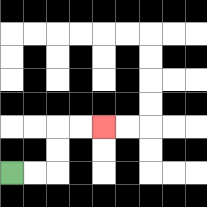{'start': '[0, 7]', 'end': '[4, 5]', 'path_directions': 'R,R,U,U,R,R', 'path_coordinates': '[[0, 7], [1, 7], [2, 7], [2, 6], [2, 5], [3, 5], [4, 5]]'}